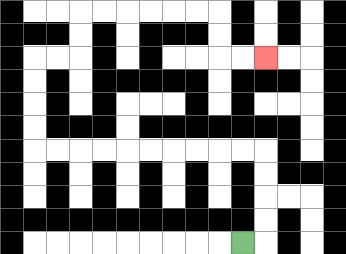{'start': '[10, 10]', 'end': '[11, 2]', 'path_directions': 'R,U,U,U,U,L,L,L,L,L,L,L,L,L,L,U,U,U,U,R,R,U,U,R,R,R,R,R,R,D,D,R,R', 'path_coordinates': '[[10, 10], [11, 10], [11, 9], [11, 8], [11, 7], [11, 6], [10, 6], [9, 6], [8, 6], [7, 6], [6, 6], [5, 6], [4, 6], [3, 6], [2, 6], [1, 6], [1, 5], [1, 4], [1, 3], [1, 2], [2, 2], [3, 2], [3, 1], [3, 0], [4, 0], [5, 0], [6, 0], [7, 0], [8, 0], [9, 0], [9, 1], [9, 2], [10, 2], [11, 2]]'}